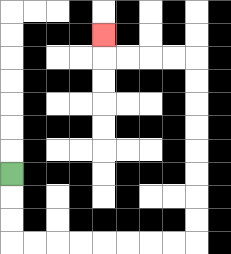{'start': '[0, 7]', 'end': '[4, 1]', 'path_directions': 'D,D,D,R,R,R,R,R,R,R,R,U,U,U,U,U,U,U,U,L,L,L,L,U', 'path_coordinates': '[[0, 7], [0, 8], [0, 9], [0, 10], [1, 10], [2, 10], [3, 10], [4, 10], [5, 10], [6, 10], [7, 10], [8, 10], [8, 9], [8, 8], [8, 7], [8, 6], [8, 5], [8, 4], [8, 3], [8, 2], [7, 2], [6, 2], [5, 2], [4, 2], [4, 1]]'}